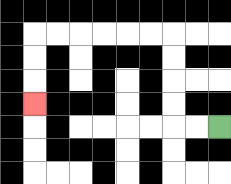{'start': '[9, 5]', 'end': '[1, 4]', 'path_directions': 'L,L,U,U,U,U,L,L,L,L,L,L,D,D,D', 'path_coordinates': '[[9, 5], [8, 5], [7, 5], [7, 4], [7, 3], [7, 2], [7, 1], [6, 1], [5, 1], [4, 1], [3, 1], [2, 1], [1, 1], [1, 2], [1, 3], [1, 4]]'}